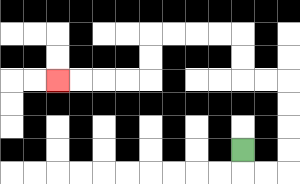{'start': '[10, 6]', 'end': '[2, 3]', 'path_directions': 'D,R,R,U,U,U,U,L,L,U,U,L,L,L,L,D,D,L,L,L,L', 'path_coordinates': '[[10, 6], [10, 7], [11, 7], [12, 7], [12, 6], [12, 5], [12, 4], [12, 3], [11, 3], [10, 3], [10, 2], [10, 1], [9, 1], [8, 1], [7, 1], [6, 1], [6, 2], [6, 3], [5, 3], [4, 3], [3, 3], [2, 3]]'}